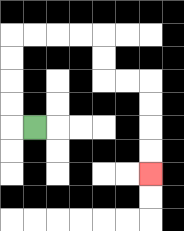{'start': '[1, 5]', 'end': '[6, 7]', 'path_directions': 'L,U,U,U,U,R,R,R,R,D,D,R,R,D,D,D,D', 'path_coordinates': '[[1, 5], [0, 5], [0, 4], [0, 3], [0, 2], [0, 1], [1, 1], [2, 1], [3, 1], [4, 1], [4, 2], [4, 3], [5, 3], [6, 3], [6, 4], [6, 5], [6, 6], [6, 7]]'}